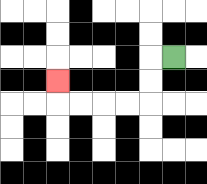{'start': '[7, 2]', 'end': '[2, 3]', 'path_directions': 'L,D,D,L,L,L,L,U', 'path_coordinates': '[[7, 2], [6, 2], [6, 3], [6, 4], [5, 4], [4, 4], [3, 4], [2, 4], [2, 3]]'}